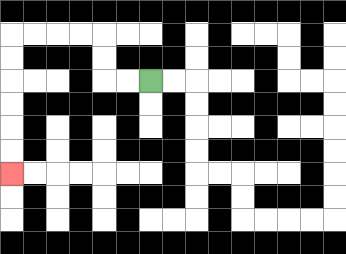{'start': '[6, 3]', 'end': '[0, 7]', 'path_directions': 'L,L,U,U,L,L,L,L,D,D,D,D,D,D', 'path_coordinates': '[[6, 3], [5, 3], [4, 3], [4, 2], [4, 1], [3, 1], [2, 1], [1, 1], [0, 1], [0, 2], [0, 3], [0, 4], [0, 5], [0, 6], [0, 7]]'}